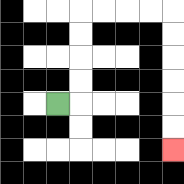{'start': '[2, 4]', 'end': '[7, 6]', 'path_directions': 'R,U,U,U,U,R,R,R,R,D,D,D,D,D,D', 'path_coordinates': '[[2, 4], [3, 4], [3, 3], [3, 2], [3, 1], [3, 0], [4, 0], [5, 0], [6, 0], [7, 0], [7, 1], [7, 2], [7, 3], [7, 4], [7, 5], [7, 6]]'}